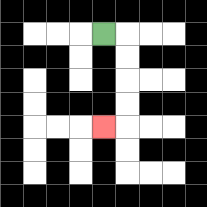{'start': '[4, 1]', 'end': '[4, 5]', 'path_directions': 'R,D,D,D,D,L', 'path_coordinates': '[[4, 1], [5, 1], [5, 2], [5, 3], [5, 4], [5, 5], [4, 5]]'}